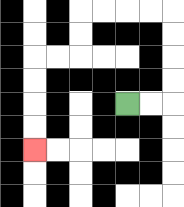{'start': '[5, 4]', 'end': '[1, 6]', 'path_directions': 'R,R,U,U,U,U,L,L,L,L,D,D,L,L,D,D,D,D', 'path_coordinates': '[[5, 4], [6, 4], [7, 4], [7, 3], [7, 2], [7, 1], [7, 0], [6, 0], [5, 0], [4, 0], [3, 0], [3, 1], [3, 2], [2, 2], [1, 2], [1, 3], [1, 4], [1, 5], [1, 6]]'}